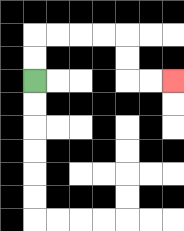{'start': '[1, 3]', 'end': '[7, 3]', 'path_directions': 'U,U,R,R,R,R,D,D,R,R', 'path_coordinates': '[[1, 3], [1, 2], [1, 1], [2, 1], [3, 1], [4, 1], [5, 1], [5, 2], [5, 3], [6, 3], [7, 3]]'}